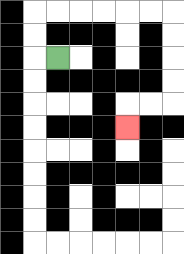{'start': '[2, 2]', 'end': '[5, 5]', 'path_directions': 'L,U,U,R,R,R,R,R,R,D,D,D,D,L,L,D', 'path_coordinates': '[[2, 2], [1, 2], [1, 1], [1, 0], [2, 0], [3, 0], [4, 0], [5, 0], [6, 0], [7, 0], [7, 1], [7, 2], [7, 3], [7, 4], [6, 4], [5, 4], [5, 5]]'}